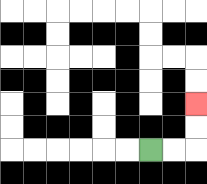{'start': '[6, 6]', 'end': '[8, 4]', 'path_directions': 'R,R,U,U', 'path_coordinates': '[[6, 6], [7, 6], [8, 6], [8, 5], [8, 4]]'}